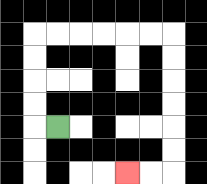{'start': '[2, 5]', 'end': '[5, 7]', 'path_directions': 'L,U,U,U,U,R,R,R,R,R,R,D,D,D,D,D,D,L,L', 'path_coordinates': '[[2, 5], [1, 5], [1, 4], [1, 3], [1, 2], [1, 1], [2, 1], [3, 1], [4, 1], [5, 1], [6, 1], [7, 1], [7, 2], [7, 3], [7, 4], [7, 5], [7, 6], [7, 7], [6, 7], [5, 7]]'}